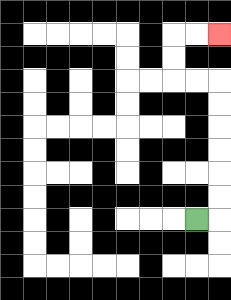{'start': '[8, 9]', 'end': '[9, 1]', 'path_directions': 'R,U,U,U,U,U,U,L,L,U,U,R,R', 'path_coordinates': '[[8, 9], [9, 9], [9, 8], [9, 7], [9, 6], [9, 5], [9, 4], [9, 3], [8, 3], [7, 3], [7, 2], [7, 1], [8, 1], [9, 1]]'}